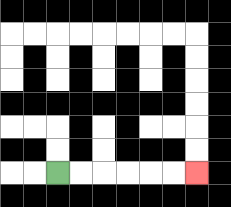{'start': '[2, 7]', 'end': '[8, 7]', 'path_directions': 'R,R,R,R,R,R', 'path_coordinates': '[[2, 7], [3, 7], [4, 7], [5, 7], [6, 7], [7, 7], [8, 7]]'}